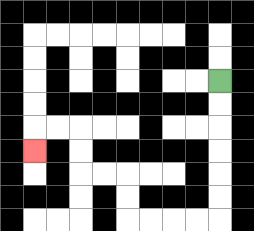{'start': '[9, 3]', 'end': '[1, 6]', 'path_directions': 'D,D,D,D,D,D,L,L,L,L,U,U,L,L,U,U,L,L,D', 'path_coordinates': '[[9, 3], [9, 4], [9, 5], [9, 6], [9, 7], [9, 8], [9, 9], [8, 9], [7, 9], [6, 9], [5, 9], [5, 8], [5, 7], [4, 7], [3, 7], [3, 6], [3, 5], [2, 5], [1, 5], [1, 6]]'}